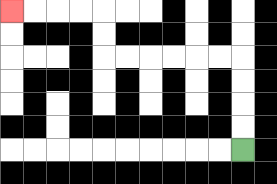{'start': '[10, 6]', 'end': '[0, 0]', 'path_directions': 'U,U,U,U,L,L,L,L,L,L,U,U,L,L,L,L', 'path_coordinates': '[[10, 6], [10, 5], [10, 4], [10, 3], [10, 2], [9, 2], [8, 2], [7, 2], [6, 2], [5, 2], [4, 2], [4, 1], [4, 0], [3, 0], [2, 0], [1, 0], [0, 0]]'}